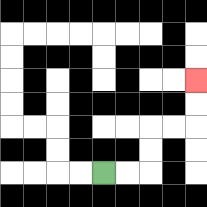{'start': '[4, 7]', 'end': '[8, 3]', 'path_directions': 'R,R,U,U,R,R,U,U', 'path_coordinates': '[[4, 7], [5, 7], [6, 7], [6, 6], [6, 5], [7, 5], [8, 5], [8, 4], [8, 3]]'}